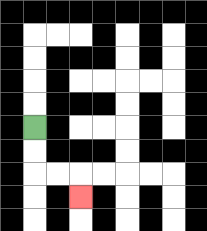{'start': '[1, 5]', 'end': '[3, 8]', 'path_directions': 'D,D,R,R,D', 'path_coordinates': '[[1, 5], [1, 6], [1, 7], [2, 7], [3, 7], [3, 8]]'}